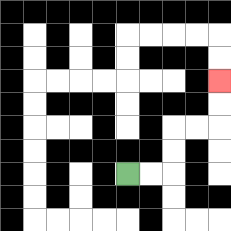{'start': '[5, 7]', 'end': '[9, 3]', 'path_directions': 'R,R,U,U,R,R,U,U', 'path_coordinates': '[[5, 7], [6, 7], [7, 7], [7, 6], [7, 5], [8, 5], [9, 5], [9, 4], [9, 3]]'}